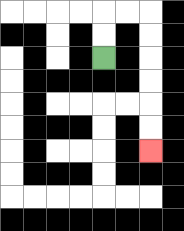{'start': '[4, 2]', 'end': '[6, 6]', 'path_directions': 'U,U,R,R,D,D,D,D,D,D', 'path_coordinates': '[[4, 2], [4, 1], [4, 0], [5, 0], [6, 0], [6, 1], [6, 2], [6, 3], [6, 4], [6, 5], [6, 6]]'}